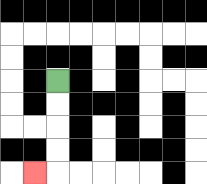{'start': '[2, 3]', 'end': '[1, 7]', 'path_directions': 'D,D,D,D,L', 'path_coordinates': '[[2, 3], [2, 4], [2, 5], [2, 6], [2, 7], [1, 7]]'}